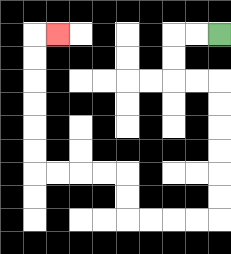{'start': '[9, 1]', 'end': '[2, 1]', 'path_directions': 'L,L,D,D,R,R,D,D,D,D,D,D,L,L,L,L,U,U,L,L,L,L,U,U,U,U,U,U,R', 'path_coordinates': '[[9, 1], [8, 1], [7, 1], [7, 2], [7, 3], [8, 3], [9, 3], [9, 4], [9, 5], [9, 6], [9, 7], [9, 8], [9, 9], [8, 9], [7, 9], [6, 9], [5, 9], [5, 8], [5, 7], [4, 7], [3, 7], [2, 7], [1, 7], [1, 6], [1, 5], [1, 4], [1, 3], [1, 2], [1, 1], [2, 1]]'}